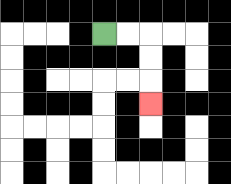{'start': '[4, 1]', 'end': '[6, 4]', 'path_directions': 'R,R,D,D,D', 'path_coordinates': '[[4, 1], [5, 1], [6, 1], [6, 2], [6, 3], [6, 4]]'}